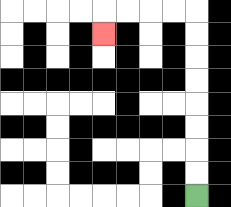{'start': '[8, 8]', 'end': '[4, 1]', 'path_directions': 'U,U,U,U,U,U,U,U,L,L,L,L,D', 'path_coordinates': '[[8, 8], [8, 7], [8, 6], [8, 5], [8, 4], [8, 3], [8, 2], [8, 1], [8, 0], [7, 0], [6, 0], [5, 0], [4, 0], [4, 1]]'}